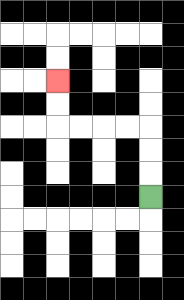{'start': '[6, 8]', 'end': '[2, 3]', 'path_directions': 'U,U,U,L,L,L,L,U,U', 'path_coordinates': '[[6, 8], [6, 7], [6, 6], [6, 5], [5, 5], [4, 5], [3, 5], [2, 5], [2, 4], [2, 3]]'}